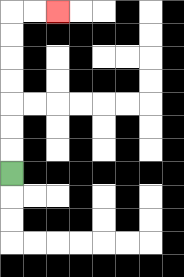{'start': '[0, 7]', 'end': '[2, 0]', 'path_directions': 'U,U,U,U,U,U,U,R,R', 'path_coordinates': '[[0, 7], [0, 6], [0, 5], [0, 4], [0, 3], [0, 2], [0, 1], [0, 0], [1, 0], [2, 0]]'}